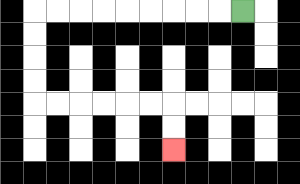{'start': '[10, 0]', 'end': '[7, 6]', 'path_directions': 'L,L,L,L,L,L,L,L,L,D,D,D,D,R,R,R,R,R,R,D,D', 'path_coordinates': '[[10, 0], [9, 0], [8, 0], [7, 0], [6, 0], [5, 0], [4, 0], [3, 0], [2, 0], [1, 0], [1, 1], [1, 2], [1, 3], [1, 4], [2, 4], [3, 4], [4, 4], [5, 4], [6, 4], [7, 4], [7, 5], [7, 6]]'}